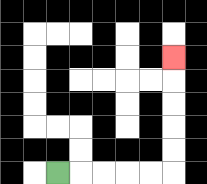{'start': '[2, 7]', 'end': '[7, 2]', 'path_directions': 'R,R,R,R,R,U,U,U,U,U', 'path_coordinates': '[[2, 7], [3, 7], [4, 7], [5, 7], [6, 7], [7, 7], [7, 6], [7, 5], [7, 4], [7, 3], [7, 2]]'}